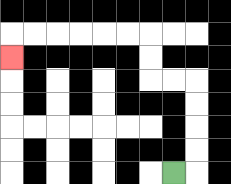{'start': '[7, 7]', 'end': '[0, 2]', 'path_directions': 'R,U,U,U,U,L,L,U,U,L,L,L,L,L,L,D', 'path_coordinates': '[[7, 7], [8, 7], [8, 6], [8, 5], [8, 4], [8, 3], [7, 3], [6, 3], [6, 2], [6, 1], [5, 1], [4, 1], [3, 1], [2, 1], [1, 1], [0, 1], [0, 2]]'}